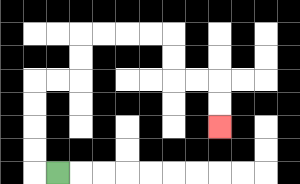{'start': '[2, 7]', 'end': '[9, 5]', 'path_directions': 'L,U,U,U,U,R,R,U,U,R,R,R,R,D,D,R,R,D,D', 'path_coordinates': '[[2, 7], [1, 7], [1, 6], [1, 5], [1, 4], [1, 3], [2, 3], [3, 3], [3, 2], [3, 1], [4, 1], [5, 1], [6, 1], [7, 1], [7, 2], [7, 3], [8, 3], [9, 3], [9, 4], [9, 5]]'}